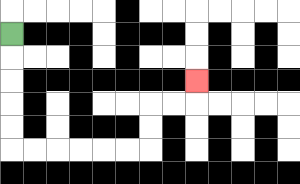{'start': '[0, 1]', 'end': '[8, 3]', 'path_directions': 'D,D,D,D,D,R,R,R,R,R,R,U,U,R,R,U', 'path_coordinates': '[[0, 1], [0, 2], [0, 3], [0, 4], [0, 5], [0, 6], [1, 6], [2, 6], [3, 6], [4, 6], [5, 6], [6, 6], [6, 5], [6, 4], [7, 4], [8, 4], [8, 3]]'}